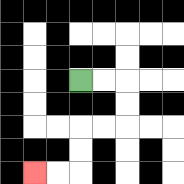{'start': '[3, 3]', 'end': '[1, 7]', 'path_directions': 'R,R,D,D,L,L,D,D,L,L', 'path_coordinates': '[[3, 3], [4, 3], [5, 3], [5, 4], [5, 5], [4, 5], [3, 5], [3, 6], [3, 7], [2, 7], [1, 7]]'}